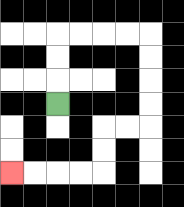{'start': '[2, 4]', 'end': '[0, 7]', 'path_directions': 'U,U,U,R,R,R,R,D,D,D,D,L,L,D,D,L,L,L,L', 'path_coordinates': '[[2, 4], [2, 3], [2, 2], [2, 1], [3, 1], [4, 1], [5, 1], [6, 1], [6, 2], [6, 3], [6, 4], [6, 5], [5, 5], [4, 5], [4, 6], [4, 7], [3, 7], [2, 7], [1, 7], [0, 7]]'}